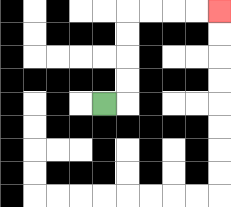{'start': '[4, 4]', 'end': '[9, 0]', 'path_directions': 'R,U,U,U,U,R,R,R,R', 'path_coordinates': '[[4, 4], [5, 4], [5, 3], [5, 2], [5, 1], [5, 0], [6, 0], [7, 0], [8, 0], [9, 0]]'}